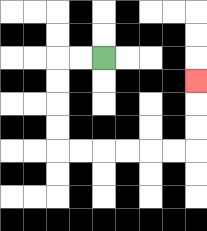{'start': '[4, 2]', 'end': '[8, 3]', 'path_directions': 'L,L,D,D,D,D,R,R,R,R,R,R,U,U,U', 'path_coordinates': '[[4, 2], [3, 2], [2, 2], [2, 3], [2, 4], [2, 5], [2, 6], [3, 6], [4, 6], [5, 6], [6, 6], [7, 6], [8, 6], [8, 5], [8, 4], [8, 3]]'}